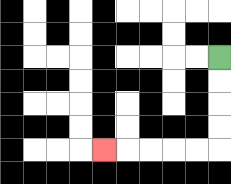{'start': '[9, 2]', 'end': '[4, 6]', 'path_directions': 'D,D,D,D,L,L,L,L,L', 'path_coordinates': '[[9, 2], [9, 3], [9, 4], [9, 5], [9, 6], [8, 6], [7, 6], [6, 6], [5, 6], [4, 6]]'}